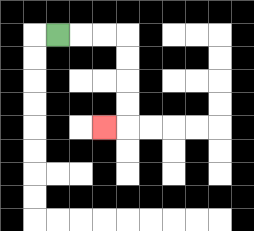{'start': '[2, 1]', 'end': '[4, 5]', 'path_directions': 'R,R,R,D,D,D,D,L', 'path_coordinates': '[[2, 1], [3, 1], [4, 1], [5, 1], [5, 2], [5, 3], [5, 4], [5, 5], [4, 5]]'}